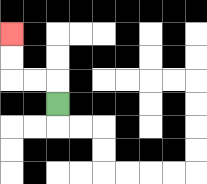{'start': '[2, 4]', 'end': '[0, 1]', 'path_directions': 'U,L,L,U,U', 'path_coordinates': '[[2, 4], [2, 3], [1, 3], [0, 3], [0, 2], [0, 1]]'}